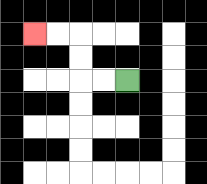{'start': '[5, 3]', 'end': '[1, 1]', 'path_directions': 'L,L,U,U,L,L', 'path_coordinates': '[[5, 3], [4, 3], [3, 3], [3, 2], [3, 1], [2, 1], [1, 1]]'}